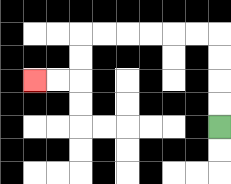{'start': '[9, 5]', 'end': '[1, 3]', 'path_directions': 'U,U,U,U,L,L,L,L,L,L,D,D,L,L', 'path_coordinates': '[[9, 5], [9, 4], [9, 3], [9, 2], [9, 1], [8, 1], [7, 1], [6, 1], [5, 1], [4, 1], [3, 1], [3, 2], [3, 3], [2, 3], [1, 3]]'}